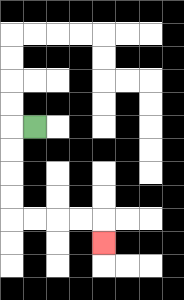{'start': '[1, 5]', 'end': '[4, 10]', 'path_directions': 'L,D,D,D,D,R,R,R,R,D', 'path_coordinates': '[[1, 5], [0, 5], [0, 6], [0, 7], [0, 8], [0, 9], [1, 9], [2, 9], [3, 9], [4, 9], [4, 10]]'}